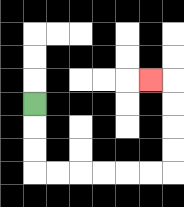{'start': '[1, 4]', 'end': '[6, 3]', 'path_directions': 'D,D,D,R,R,R,R,R,R,U,U,U,U,L', 'path_coordinates': '[[1, 4], [1, 5], [1, 6], [1, 7], [2, 7], [3, 7], [4, 7], [5, 7], [6, 7], [7, 7], [7, 6], [7, 5], [7, 4], [7, 3], [6, 3]]'}